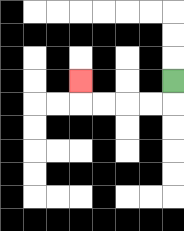{'start': '[7, 3]', 'end': '[3, 3]', 'path_directions': 'D,L,L,L,L,U', 'path_coordinates': '[[7, 3], [7, 4], [6, 4], [5, 4], [4, 4], [3, 4], [3, 3]]'}